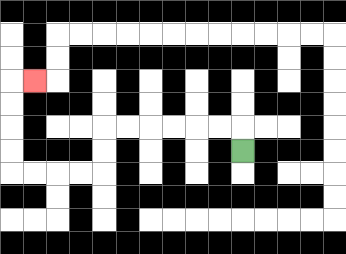{'start': '[10, 6]', 'end': '[1, 3]', 'path_directions': 'U,L,L,L,L,L,L,D,D,L,L,L,L,U,U,U,U,R', 'path_coordinates': '[[10, 6], [10, 5], [9, 5], [8, 5], [7, 5], [6, 5], [5, 5], [4, 5], [4, 6], [4, 7], [3, 7], [2, 7], [1, 7], [0, 7], [0, 6], [0, 5], [0, 4], [0, 3], [1, 3]]'}